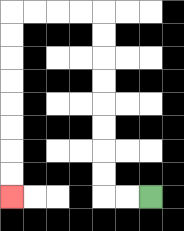{'start': '[6, 8]', 'end': '[0, 8]', 'path_directions': 'L,L,U,U,U,U,U,U,U,U,L,L,L,L,D,D,D,D,D,D,D,D', 'path_coordinates': '[[6, 8], [5, 8], [4, 8], [4, 7], [4, 6], [4, 5], [4, 4], [4, 3], [4, 2], [4, 1], [4, 0], [3, 0], [2, 0], [1, 0], [0, 0], [0, 1], [0, 2], [0, 3], [0, 4], [0, 5], [0, 6], [0, 7], [0, 8]]'}